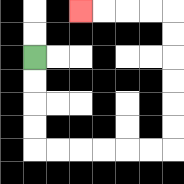{'start': '[1, 2]', 'end': '[3, 0]', 'path_directions': 'D,D,D,D,R,R,R,R,R,R,U,U,U,U,U,U,L,L,L,L', 'path_coordinates': '[[1, 2], [1, 3], [1, 4], [1, 5], [1, 6], [2, 6], [3, 6], [4, 6], [5, 6], [6, 6], [7, 6], [7, 5], [7, 4], [7, 3], [7, 2], [7, 1], [7, 0], [6, 0], [5, 0], [4, 0], [3, 0]]'}